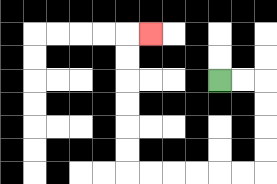{'start': '[9, 3]', 'end': '[6, 1]', 'path_directions': 'R,R,D,D,D,D,L,L,L,L,L,L,U,U,U,U,U,U,R', 'path_coordinates': '[[9, 3], [10, 3], [11, 3], [11, 4], [11, 5], [11, 6], [11, 7], [10, 7], [9, 7], [8, 7], [7, 7], [6, 7], [5, 7], [5, 6], [5, 5], [5, 4], [5, 3], [5, 2], [5, 1], [6, 1]]'}